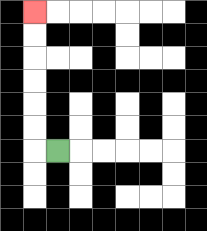{'start': '[2, 6]', 'end': '[1, 0]', 'path_directions': 'L,U,U,U,U,U,U', 'path_coordinates': '[[2, 6], [1, 6], [1, 5], [1, 4], [1, 3], [1, 2], [1, 1], [1, 0]]'}